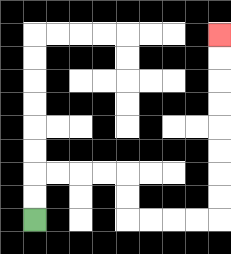{'start': '[1, 9]', 'end': '[9, 1]', 'path_directions': 'U,U,R,R,R,R,D,D,R,R,R,R,U,U,U,U,U,U,U,U', 'path_coordinates': '[[1, 9], [1, 8], [1, 7], [2, 7], [3, 7], [4, 7], [5, 7], [5, 8], [5, 9], [6, 9], [7, 9], [8, 9], [9, 9], [9, 8], [9, 7], [9, 6], [9, 5], [9, 4], [9, 3], [9, 2], [9, 1]]'}